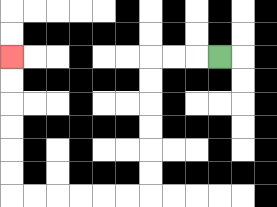{'start': '[9, 2]', 'end': '[0, 2]', 'path_directions': 'L,L,L,D,D,D,D,D,D,L,L,L,L,L,L,U,U,U,U,U,U', 'path_coordinates': '[[9, 2], [8, 2], [7, 2], [6, 2], [6, 3], [6, 4], [6, 5], [6, 6], [6, 7], [6, 8], [5, 8], [4, 8], [3, 8], [2, 8], [1, 8], [0, 8], [0, 7], [0, 6], [0, 5], [0, 4], [0, 3], [0, 2]]'}